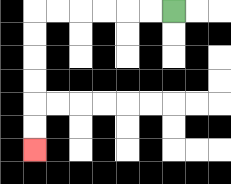{'start': '[7, 0]', 'end': '[1, 6]', 'path_directions': 'L,L,L,L,L,L,D,D,D,D,D,D', 'path_coordinates': '[[7, 0], [6, 0], [5, 0], [4, 0], [3, 0], [2, 0], [1, 0], [1, 1], [1, 2], [1, 3], [1, 4], [1, 5], [1, 6]]'}